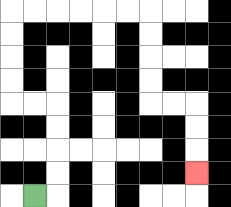{'start': '[1, 8]', 'end': '[8, 7]', 'path_directions': 'R,U,U,U,U,L,L,U,U,U,U,R,R,R,R,R,R,D,D,D,D,R,R,D,D,D', 'path_coordinates': '[[1, 8], [2, 8], [2, 7], [2, 6], [2, 5], [2, 4], [1, 4], [0, 4], [0, 3], [0, 2], [0, 1], [0, 0], [1, 0], [2, 0], [3, 0], [4, 0], [5, 0], [6, 0], [6, 1], [6, 2], [6, 3], [6, 4], [7, 4], [8, 4], [8, 5], [8, 6], [8, 7]]'}